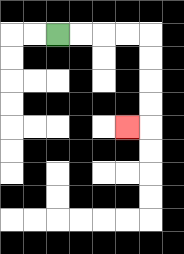{'start': '[2, 1]', 'end': '[5, 5]', 'path_directions': 'R,R,R,R,D,D,D,D,L', 'path_coordinates': '[[2, 1], [3, 1], [4, 1], [5, 1], [6, 1], [6, 2], [6, 3], [6, 4], [6, 5], [5, 5]]'}